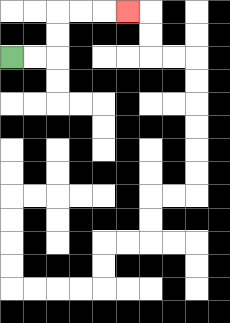{'start': '[0, 2]', 'end': '[5, 0]', 'path_directions': 'R,R,U,U,R,R,R', 'path_coordinates': '[[0, 2], [1, 2], [2, 2], [2, 1], [2, 0], [3, 0], [4, 0], [5, 0]]'}